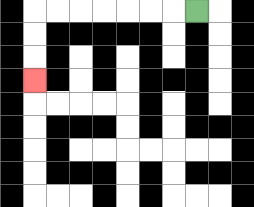{'start': '[8, 0]', 'end': '[1, 3]', 'path_directions': 'L,L,L,L,L,L,L,D,D,D', 'path_coordinates': '[[8, 0], [7, 0], [6, 0], [5, 0], [4, 0], [3, 0], [2, 0], [1, 0], [1, 1], [1, 2], [1, 3]]'}